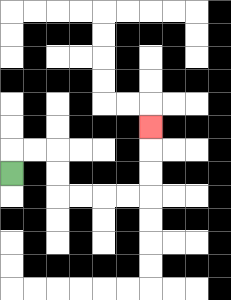{'start': '[0, 7]', 'end': '[6, 5]', 'path_directions': 'U,R,R,D,D,R,R,R,R,U,U,U', 'path_coordinates': '[[0, 7], [0, 6], [1, 6], [2, 6], [2, 7], [2, 8], [3, 8], [4, 8], [5, 8], [6, 8], [6, 7], [6, 6], [6, 5]]'}